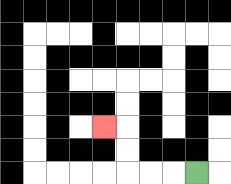{'start': '[8, 7]', 'end': '[4, 5]', 'path_directions': 'L,L,L,U,U,L', 'path_coordinates': '[[8, 7], [7, 7], [6, 7], [5, 7], [5, 6], [5, 5], [4, 5]]'}